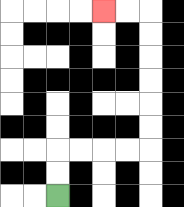{'start': '[2, 8]', 'end': '[4, 0]', 'path_directions': 'U,U,R,R,R,R,U,U,U,U,U,U,L,L', 'path_coordinates': '[[2, 8], [2, 7], [2, 6], [3, 6], [4, 6], [5, 6], [6, 6], [6, 5], [6, 4], [6, 3], [6, 2], [6, 1], [6, 0], [5, 0], [4, 0]]'}